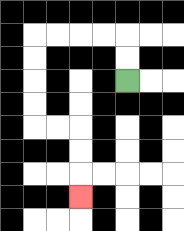{'start': '[5, 3]', 'end': '[3, 8]', 'path_directions': 'U,U,L,L,L,L,D,D,D,D,R,R,D,D,D', 'path_coordinates': '[[5, 3], [5, 2], [5, 1], [4, 1], [3, 1], [2, 1], [1, 1], [1, 2], [1, 3], [1, 4], [1, 5], [2, 5], [3, 5], [3, 6], [3, 7], [3, 8]]'}